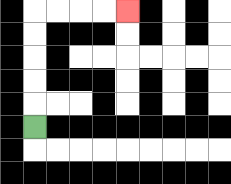{'start': '[1, 5]', 'end': '[5, 0]', 'path_directions': 'U,U,U,U,U,R,R,R,R', 'path_coordinates': '[[1, 5], [1, 4], [1, 3], [1, 2], [1, 1], [1, 0], [2, 0], [3, 0], [4, 0], [5, 0]]'}